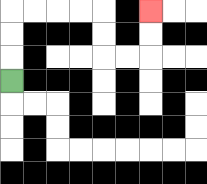{'start': '[0, 3]', 'end': '[6, 0]', 'path_directions': 'U,U,U,R,R,R,R,D,D,R,R,U,U', 'path_coordinates': '[[0, 3], [0, 2], [0, 1], [0, 0], [1, 0], [2, 0], [3, 0], [4, 0], [4, 1], [4, 2], [5, 2], [6, 2], [6, 1], [6, 0]]'}